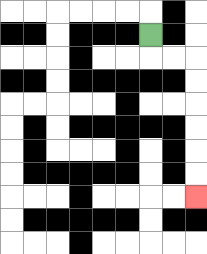{'start': '[6, 1]', 'end': '[8, 8]', 'path_directions': 'D,R,R,D,D,D,D,D,D', 'path_coordinates': '[[6, 1], [6, 2], [7, 2], [8, 2], [8, 3], [8, 4], [8, 5], [8, 6], [8, 7], [8, 8]]'}